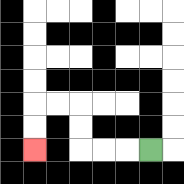{'start': '[6, 6]', 'end': '[1, 6]', 'path_directions': 'L,L,L,U,U,L,L,D,D', 'path_coordinates': '[[6, 6], [5, 6], [4, 6], [3, 6], [3, 5], [3, 4], [2, 4], [1, 4], [1, 5], [1, 6]]'}